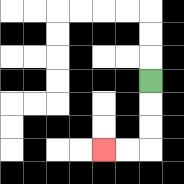{'start': '[6, 3]', 'end': '[4, 6]', 'path_directions': 'D,D,D,L,L', 'path_coordinates': '[[6, 3], [6, 4], [6, 5], [6, 6], [5, 6], [4, 6]]'}